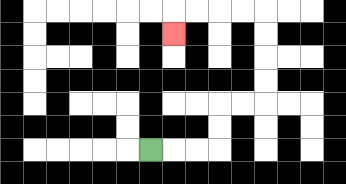{'start': '[6, 6]', 'end': '[7, 1]', 'path_directions': 'R,R,R,U,U,R,R,U,U,U,U,L,L,L,L,D', 'path_coordinates': '[[6, 6], [7, 6], [8, 6], [9, 6], [9, 5], [9, 4], [10, 4], [11, 4], [11, 3], [11, 2], [11, 1], [11, 0], [10, 0], [9, 0], [8, 0], [7, 0], [7, 1]]'}